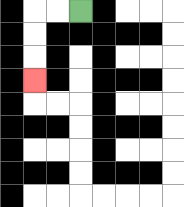{'start': '[3, 0]', 'end': '[1, 3]', 'path_directions': 'L,L,D,D,D', 'path_coordinates': '[[3, 0], [2, 0], [1, 0], [1, 1], [1, 2], [1, 3]]'}